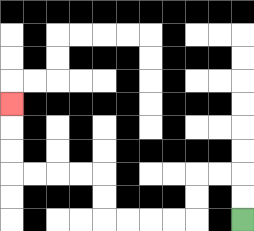{'start': '[10, 9]', 'end': '[0, 4]', 'path_directions': 'U,U,L,L,D,D,L,L,L,L,U,U,L,L,L,L,U,U,U', 'path_coordinates': '[[10, 9], [10, 8], [10, 7], [9, 7], [8, 7], [8, 8], [8, 9], [7, 9], [6, 9], [5, 9], [4, 9], [4, 8], [4, 7], [3, 7], [2, 7], [1, 7], [0, 7], [0, 6], [0, 5], [0, 4]]'}